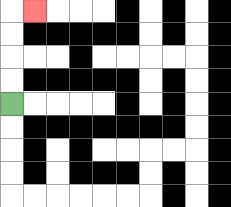{'start': '[0, 4]', 'end': '[1, 0]', 'path_directions': 'U,U,U,U,R', 'path_coordinates': '[[0, 4], [0, 3], [0, 2], [0, 1], [0, 0], [1, 0]]'}